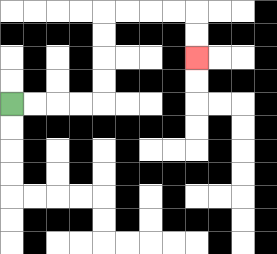{'start': '[0, 4]', 'end': '[8, 2]', 'path_directions': 'R,R,R,R,U,U,U,U,R,R,R,R,D,D', 'path_coordinates': '[[0, 4], [1, 4], [2, 4], [3, 4], [4, 4], [4, 3], [4, 2], [4, 1], [4, 0], [5, 0], [6, 0], [7, 0], [8, 0], [8, 1], [8, 2]]'}